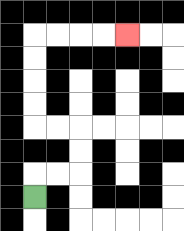{'start': '[1, 8]', 'end': '[5, 1]', 'path_directions': 'U,R,R,U,U,L,L,U,U,U,U,R,R,R,R', 'path_coordinates': '[[1, 8], [1, 7], [2, 7], [3, 7], [3, 6], [3, 5], [2, 5], [1, 5], [1, 4], [1, 3], [1, 2], [1, 1], [2, 1], [3, 1], [4, 1], [5, 1]]'}